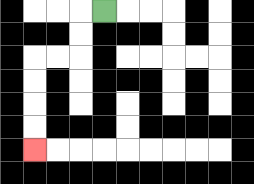{'start': '[4, 0]', 'end': '[1, 6]', 'path_directions': 'L,D,D,L,L,D,D,D,D', 'path_coordinates': '[[4, 0], [3, 0], [3, 1], [3, 2], [2, 2], [1, 2], [1, 3], [1, 4], [1, 5], [1, 6]]'}